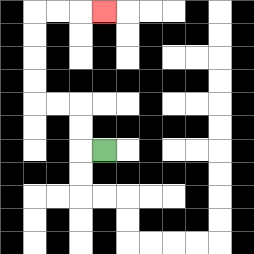{'start': '[4, 6]', 'end': '[4, 0]', 'path_directions': 'L,U,U,L,L,U,U,U,U,R,R,R', 'path_coordinates': '[[4, 6], [3, 6], [3, 5], [3, 4], [2, 4], [1, 4], [1, 3], [1, 2], [1, 1], [1, 0], [2, 0], [3, 0], [4, 0]]'}